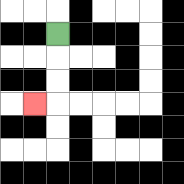{'start': '[2, 1]', 'end': '[1, 4]', 'path_directions': 'D,D,D,L', 'path_coordinates': '[[2, 1], [2, 2], [2, 3], [2, 4], [1, 4]]'}